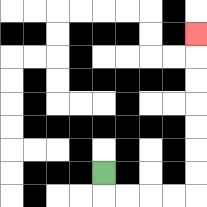{'start': '[4, 7]', 'end': '[8, 1]', 'path_directions': 'D,R,R,R,R,U,U,U,U,U,U,U', 'path_coordinates': '[[4, 7], [4, 8], [5, 8], [6, 8], [7, 8], [8, 8], [8, 7], [8, 6], [8, 5], [8, 4], [8, 3], [8, 2], [8, 1]]'}